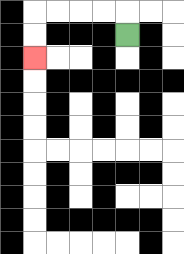{'start': '[5, 1]', 'end': '[1, 2]', 'path_directions': 'U,L,L,L,L,D,D', 'path_coordinates': '[[5, 1], [5, 0], [4, 0], [3, 0], [2, 0], [1, 0], [1, 1], [1, 2]]'}